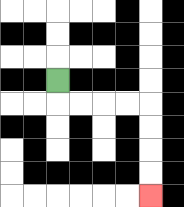{'start': '[2, 3]', 'end': '[6, 8]', 'path_directions': 'D,R,R,R,R,D,D,D,D', 'path_coordinates': '[[2, 3], [2, 4], [3, 4], [4, 4], [5, 4], [6, 4], [6, 5], [6, 6], [6, 7], [6, 8]]'}